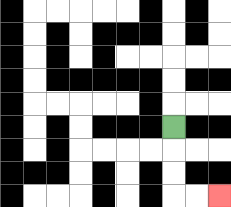{'start': '[7, 5]', 'end': '[9, 8]', 'path_directions': 'D,D,D,R,R', 'path_coordinates': '[[7, 5], [7, 6], [7, 7], [7, 8], [8, 8], [9, 8]]'}